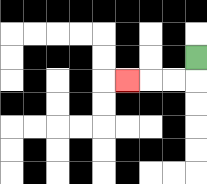{'start': '[8, 2]', 'end': '[5, 3]', 'path_directions': 'D,L,L,L', 'path_coordinates': '[[8, 2], [8, 3], [7, 3], [6, 3], [5, 3]]'}